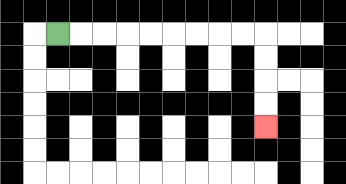{'start': '[2, 1]', 'end': '[11, 5]', 'path_directions': 'R,R,R,R,R,R,R,R,R,D,D,D,D', 'path_coordinates': '[[2, 1], [3, 1], [4, 1], [5, 1], [6, 1], [7, 1], [8, 1], [9, 1], [10, 1], [11, 1], [11, 2], [11, 3], [11, 4], [11, 5]]'}